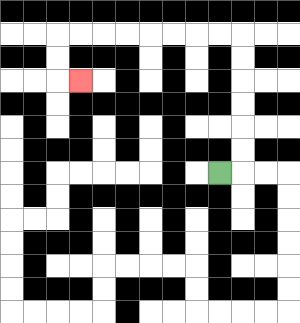{'start': '[9, 7]', 'end': '[3, 3]', 'path_directions': 'R,U,U,U,U,U,U,L,L,L,L,L,L,L,L,D,D,R', 'path_coordinates': '[[9, 7], [10, 7], [10, 6], [10, 5], [10, 4], [10, 3], [10, 2], [10, 1], [9, 1], [8, 1], [7, 1], [6, 1], [5, 1], [4, 1], [3, 1], [2, 1], [2, 2], [2, 3], [3, 3]]'}